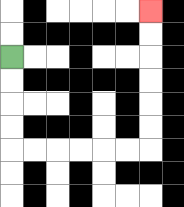{'start': '[0, 2]', 'end': '[6, 0]', 'path_directions': 'D,D,D,D,R,R,R,R,R,R,U,U,U,U,U,U', 'path_coordinates': '[[0, 2], [0, 3], [0, 4], [0, 5], [0, 6], [1, 6], [2, 6], [3, 6], [4, 6], [5, 6], [6, 6], [6, 5], [6, 4], [6, 3], [6, 2], [6, 1], [6, 0]]'}